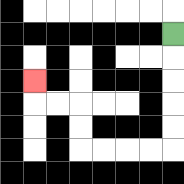{'start': '[7, 1]', 'end': '[1, 3]', 'path_directions': 'D,D,D,D,D,L,L,L,L,U,U,L,L,U', 'path_coordinates': '[[7, 1], [7, 2], [7, 3], [7, 4], [7, 5], [7, 6], [6, 6], [5, 6], [4, 6], [3, 6], [3, 5], [3, 4], [2, 4], [1, 4], [1, 3]]'}